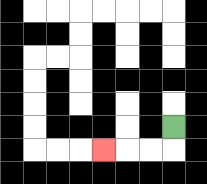{'start': '[7, 5]', 'end': '[4, 6]', 'path_directions': 'D,L,L,L', 'path_coordinates': '[[7, 5], [7, 6], [6, 6], [5, 6], [4, 6]]'}